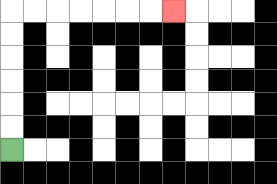{'start': '[0, 6]', 'end': '[7, 0]', 'path_directions': 'U,U,U,U,U,U,R,R,R,R,R,R,R', 'path_coordinates': '[[0, 6], [0, 5], [0, 4], [0, 3], [0, 2], [0, 1], [0, 0], [1, 0], [2, 0], [3, 0], [4, 0], [5, 0], [6, 0], [7, 0]]'}